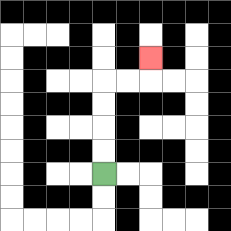{'start': '[4, 7]', 'end': '[6, 2]', 'path_directions': 'U,U,U,U,R,R,U', 'path_coordinates': '[[4, 7], [4, 6], [4, 5], [4, 4], [4, 3], [5, 3], [6, 3], [6, 2]]'}